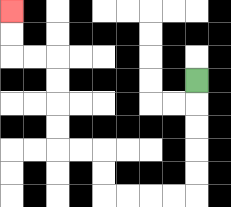{'start': '[8, 3]', 'end': '[0, 0]', 'path_directions': 'D,D,D,D,D,L,L,L,L,U,U,L,L,U,U,U,U,L,L,U,U', 'path_coordinates': '[[8, 3], [8, 4], [8, 5], [8, 6], [8, 7], [8, 8], [7, 8], [6, 8], [5, 8], [4, 8], [4, 7], [4, 6], [3, 6], [2, 6], [2, 5], [2, 4], [2, 3], [2, 2], [1, 2], [0, 2], [0, 1], [0, 0]]'}